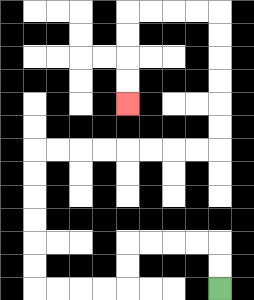{'start': '[9, 12]', 'end': '[5, 4]', 'path_directions': 'U,U,L,L,L,L,D,D,L,L,L,L,U,U,U,U,U,U,R,R,R,R,R,R,R,R,U,U,U,U,U,U,L,L,L,L,D,D,D,D', 'path_coordinates': '[[9, 12], [9, 11], [9, 10], [8, 10], [7, 10], [6, 10], [5, 10], [5, 11], [5, 12], [4, 12], [3, 12], [2, 12], [1, 12], [1, 11], [1, 10], [1, 9], [1, 8], [1, 7], [1, 6], [2, 6], [3, 6], [4, 6], [5, 6], [6, 6], [7, 6], [8, 6], [9, 6], [9, 5], [9, 4], [9, 3], [9, 2], [9, 1], [9, 0], [8, 0], [7, 0], [6, 0], [5, 0], [5, 1], [5, 2], [5, 3], [5, 4]]'}